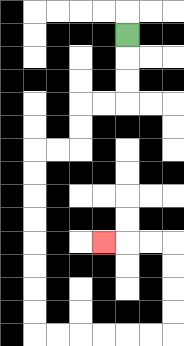{'start': '[5, 1]', 'end': '[4, 10]', 'path_directions': 'D,D,D,L,L,D,D,L,L,D,D,D,D,D,D,D,D,R,R,R,R,R,R,U,U,U,U,L,L,L', 'path_coordinates': '[[5, 1], [5, 2], [5, 3], [5, 4], [4, 4], [3, 4], [3, 5], [3, 6], [2, 6], [1, 6], [1, 7], [1, 8], [1, 9], [1, 10], [1, 11], [1, 12], [1, 13], [1, 14], [2, 14], [3, 14], [4, 14], [5, 14], [6, 14], [7, 14], [7, 13], [7, 12], [7, 11], [7, 10], [6, 10], [5, 10], [4, 10]]'}